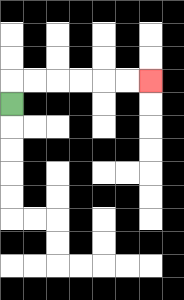{'start': '[0, 4]', 'end': '[6, 3]', 'path_directions': 'U,R,R,R,R,R,R', 'path_coordinates': '[[0, 4], [0, 3], [1, 3], [2, 3], [3, 3], [4, 3], [5, 3], [6, 3]]'}